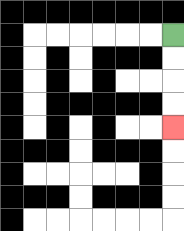{'start': '[7, 1]', 'end': '[7, 5]', 'path_directions': 'D,D,D,D', 'path_coordinates': '[[7, 1], [7, 2], [7, 3], [7, 4], [7, 5]]'}